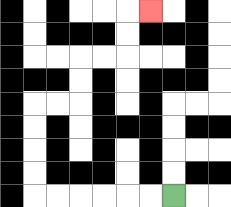{'start': '[7, 8]', 'end': '[6, 0]', 'path_directions': 'L,L,L,L,L,L,U,U,U,U,R,R,U,U,R,R,U,U,R', 'path_coordinates': '[[7, 8], [6, 8], [5, 8], [4, 8], [3, 8], [2, 8], [1, 8], [1, 7], [1, 6], [1, 5], [1, 4], [2, 4], [3, 4], [3, 3], [3, 2], [4, 2], [5, 2], [5, 1], [5, 0], [6, 0]]'}